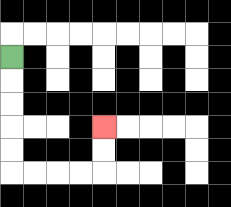{'start': '[0, 2]', 'end': '[4, 5]', 'path_directions': 'D,D,D,D,D,R,R,R,R,U,U', 'path_coordinates': '[[0, 2], [0, 3], [0, 4], [0, 5], [0, 6], [0, 7], [1, 7], [2, 7], [3, 7], [4, 7], [4, 6], [4, 5]]'}